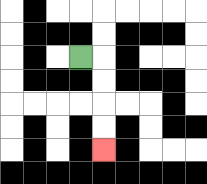{'start': '[3, 2]', 'end': '[4, 6]', 'path_directions': 'R,D,D,D,D', 'path_coordinates': '[[3, 2], [4, 2], [4, 3], [4, 4], [4, 5], [4, 6]]'}